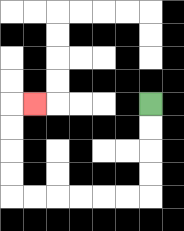{'start': '[6, 4]', 'end': '[1, 4]', 'path_directions': 'D,D,D,D,L,L,L,L,L,L,U,U,U,U,R', 'path_coordinates': '[[6, 4], [6, 5], [6, 6], [6, 7], [6, 8], [5, 8], [4, 8], [3, 8], [2, 8], [1, 8], [0, 8], [0, 7], [0, 6], [0, 5], [0, 4], [1, 4]]'}